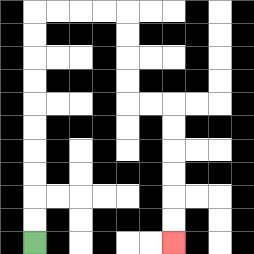{'start': '[1, 10]', 'end': '[7, 10]', 'path_directions': 'U,U,U,U,U,U,U,U,U,U,R,R,R,R,D,D,D,D,R,R,D,D,D,D,D,D', 'path_coordinates': '[[1, 10], [1, 9], [1, 8], [1, 7], [1, 6], [1, 5], [1, 4], [1, 3], [1, 2], [1, 1], [1, 0], [2, 0], [3, 0], [4, 0], [5, 0], [5, 1], [5, 2], [5, 3], [5, 4], [6, 4], [7, 4], [7, 5], [7, 6], [7, 7], [7, 8], [7, 9], [7, 10]]'}